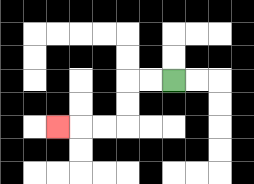{'start': '[7, 3]', 'end': '[2, 5]', 'path_directions': 'L,L,D,D,L,L,L', 'path_coordinates': '[[7, 3], [6, 3], [5, 3], [5, 4], [5, 5], [4, 5], [3, 5], [2, 5]]'}